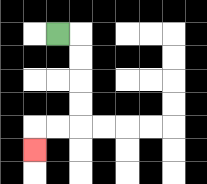{'start': '[2, 1]', 'end': '[1, 6]', 'path_directions': 'R,D,D,D,D,L,L,D', 'path_coordinates': '[[2, 1], [3, 1], [3, 2], [3, 3], [3, 4], [3, 5], [2, 5], [1, 5], [1, 6]]'}